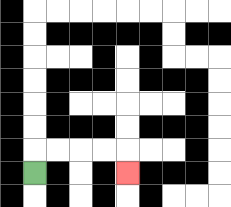{'start': '[1, 7]', 'end': '[5, 7]', 'path_directions': 'U,R,R,R,R,D', 'path_coordinates': '[[1, 7], [1, 6], [2, 6], [3, 6], [4, 6], [5, 6], [5, 7]]'}